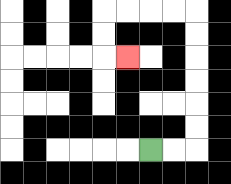{'start': '[6, 6]', 'end': '[5, 2]', 'path_directions': 'R,R,U,U,U,U,U,U,L,L,L,L,D,D,R', 'path_coordinates': '[[6, 6], [7, 6], [8, 6], [8, 5], [8, 4], [8, 3], [8, 2], [8, 1], [8, 0], [7, 0], [6, 0], [5, 0], [4, 0], [4, 1], [4, 2], [5, 2]]'}